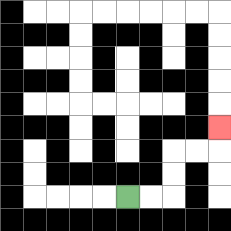{'start': '[5, 8]', 'end': '[9, 5]', 'path_directions': 'R,R,U,U,R,R,U', 'path_coordinates': '[[5, 8], [6, 8], [7, 8], [7, 7], [7, 6], [8, 6], [9, 6], [9, 5]]'}